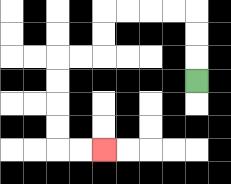{'start': '[8, 3]', 'end': '[4, 6]', 'path_directions': 'U,U,U,L,L,L,L,D,D,L,L,D,D,D,D,R,R', 'path_coordinates': '[[8, 3], [8, 2], [8, 1], [8, 0], [7, 0], [6, 0], [5, 0], [4, 0], [4, 1], [4, 2], [3, 2], [2, 2], [2, 3], [2, 4], [2, 5], [2, 6], [3, 6], [4, 6]]'}